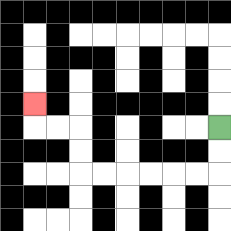{'start': '[9, 5]', 'end': '[1, 4]', 'path_directions': 'D,D,L,L,L,L,L,L,U,U,L,L,U', 'path_coordinates': '[[9, 5], [9, 6], [9, 7], [8, 7], [7, 7], [6, 7], [5, 7], [4, 7], [3, 7], [3, 6], [3, 5], [2, 5], [1, 5], [1, 4]]'}